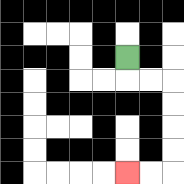{'start': '[5, 2]', 'end': '[5, 7]', 'path_directions': 'D,R,R,D,D,D,D,L,L', 'path_coordinates': '[[5, 2], [5, 3], [6, 3], [7, 3], [7, 4], [7, 5], [7, 6], [7, 7], [6, 7], [5, 7]]'}